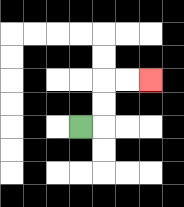{'start': '[3, 5]', 'end': '[6, 3]', 'path_directions': 'R,U,U,R,R', 'path_coordinates': '[[3, 5], [4, 5], [4, 4], [4, 3], [5, 3], [6, 3]]'}